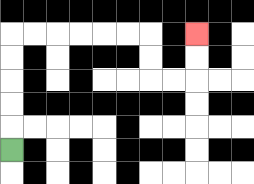{'start': '[0, 6]', 'end': '[8, 1]', 'path_directions': 'U,U,U,U,U,R,R,R,R,R,R,D,D,R,R,U,U', 'path_coordinates': '[[0, 6], [0, 5], [0, 4], [0, 3], [0, 2], [0, 1], [1, 1], [2, 1], [3, 1], [4, 1], [5, 1], [6, 1], [6, 2], [6, 3], [7, 3], [8, 3], [8, 2], [8, 1]]'}